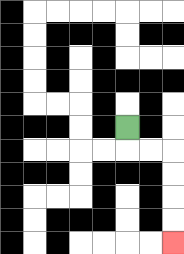{'start': '[5, 5]', 'end': '[7, 10]', 'path_directions': 'D,R,R,D,D,D,D', 'path_coordinates': '[[5, 5], [5, 6], [6, 6], [7, 6], [7, 7], [7, 8], [7, 9], [7, 10]]'}